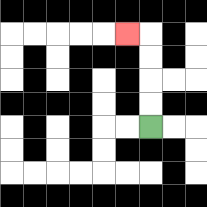{'start': '[6, 5]', 'end': '[5, 1]', 'path_directions': 'U,U,U,U,L', 'path_coordinates': '[[6, 5], [6, 4], [6, 3], [6, 2], [6, 1], [5, 1]]'}